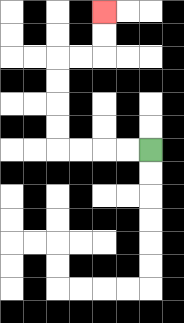{'start': '[6, 6]', 'end': '[4, 0]', 'path_directions': 'L,L,L,L,U,U,U,U,R,R,U,U', 'path_coordinates': '[[6, 6], [5, 6], [4, 6], [3, 6], [2, 6], [2, 5], [2, 4], [2, 3], [2, 2], [3, 2], [4, 2], [4, 1], [4, 0]]'}